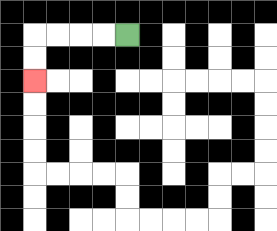{'start': '[5, 1]', 'end': '[1, 3]', 'path_directions': 'L,L,L,L,D,D', 'path_coordinates': '[[5, 1], [4, 1], [3, 1], [2, 1], [1, 1], [1, 2], [1, 3]]'}